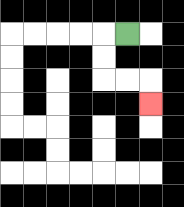{'start': '[5, 1]', 'end': '[6, 4]', 'path_directions': 'L,D,D,R,R,D', 'path_coordinates': '[[5, 1], [4, 1], [4, 2], [4, 3], [5, 3], [6, 3], [6, 4]]'}